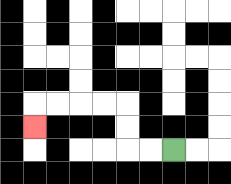{'start': '[7, 6]', 'end': '[1, 5]', 'path_directions': 'L,L,U,U,L,L,L,L,D', 'path_coordinates': '[[7, 6], [6, 6], [5, 6], [5, 5], [5, 4], [4, 4], [3, 4], [2, 4], [1, 4], [1, 5]]'}